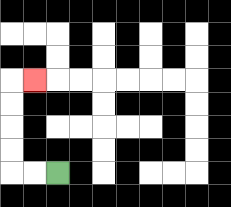{'start': '[2, 7]', 'end': '[1, 3]', 'path_directions': 'L,L,U,U,U,U,R', 'path_coordinates': '[[2, 7], [1, 7], [0, 7], [0, 6], [0, 5], [0, 4], [0, 3], [1, 3]]'}